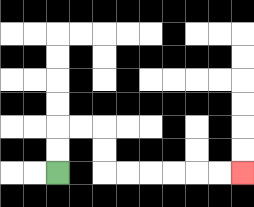{'start': '[2, 7]', 'end': '[10, 7]', 'path_directions': 'U,U,R,R,D,D,R,R,R,R,R,R', 'path_coordinates': '[[2, 7], [2, 6], [2, 5], [3, 5], [4, 5], [4, 6], [4, 7], [5, 7], [6, 7], [7, 7], [8, 7], [9, 7], [10, 7]]'}